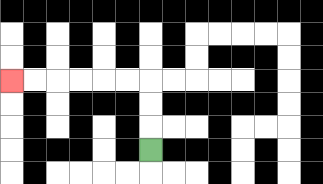{'start': '[6, 6]', 'end': '[0, 3]', 'path_directions': 'U,U,U,L,L,L,L,L,L', 'path_coordinates': '[[6, 6], [6, 5], [6, 4], [6, 3], [5, 3], [4, 3], [3, 3], [2, 3], [1, 3], [0, 3]]'}